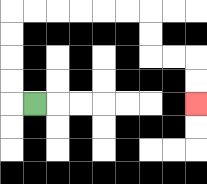{'start': '[1, 4]', 'end': '[8, 4]', 'path_directions': 'L,U,U,U,U,R,R,R,R,R,R,D,D,R,R,D,D', 'path_coordinates': '[[1, 4], [0, 4], [0, 3], [0, 2], [0, 1], [0, 0], [1, 0], [2, 0], [3, 0], [4, 0], [5, 0], [6, 0], [6, 1], [6, 2], [7, 2], [8, 2], [8, 3], [8, 4]]'}